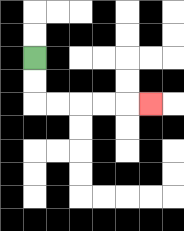{'start': '[1, 2]', 'end': '[6, 4]', 'path_directions': 'D,D,R,R,R,R,R', 'path_coordinates': '[[1, 2], [1, 3], [1, 4], [2, 4], [3, 4], [4, 4], [5, 4], [6, 4]]'}